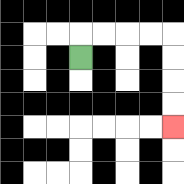{'start': '[3, 2]', 'end': '[7, 5]', 'path_directions': 'U,R,R,R,R,D,D,D,D', 'path_coordinates': '[[3, 2], [3, 1], [4, 1], [5, 1], [6, 1], [7, 1], [7, 2], [7, 3], [7, 4], [7, 5]]'}